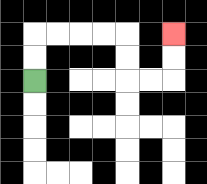{'start': '[1, 3]', 'end': '[7, 1]', 'path_directions': 'U,U,R,R,R,R,D,D,R,R,U,U', 'path_coordinates': '[[1, 3], [1, 2], [1, 1], [2, 1], [3, 1], [4, 1], [5, 1], [5, 2], [5, 3], [6, 3], [7, 3], [7, 2], [7, 1]]'}